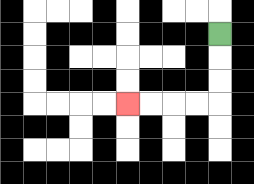{'start': '[9, 1]', 'end': '[5, 4]', 'path_directions': 'D,D,D,L,L,L,L', 'path_coordinates': '[[9, 1], [9, 2], [9, 3], [9, 4], [8, 4], [7, 4], [6, 4], [5, 4]]'}